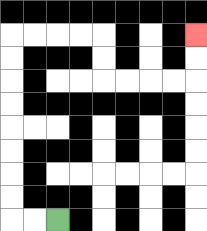{'start': '[2, 9]', 'end': '[8, 1]', 'path_directions': 'L,L,U,U,U,U,U,U,U,U,R,R,R,R,D,D,R,R,R,R,U,U', 'path_coordinates': '[[2, 9], [1, 9], [0, 9], [0, 8], [0, 7], [0, 6], [0, 5], [0, 4], [0, 3], [0, 2], [0, 1], [1, 1], [2, 1], [3, 1], [4, 1], [4, 2], [4, 3], [5, 3], [6, 3], [7, 3], [8, 3], [8, 2], [8, 1]]'}